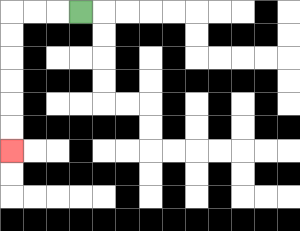{'start': '[3, 0]', 'end': '[0, 6]', 'path_directions': 'L,L,L,D,D,D,D,D,D', 'path_coordinates': '[[3, 0], [2, 0], [1, 0], [0, 0], [0, 1], [0, 2], [0, 3], [0, 4], [0, 5], [0, 6]]'}